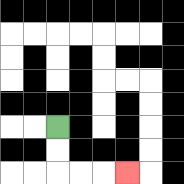{'start': '[2, 5]', 'end': '[5, 7]', 'path_directions': 'D,D,R,R,R', 'path_coordinates': '[[2, 5], [2, 6], [2, 7], [3, 7], [4, 7], [5, 7]]'}